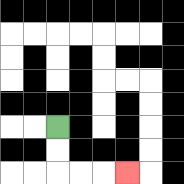{'start': '[2, 5]', 'end': '[5, 7]', 'path_directions': 'D,D,R,R,R', 'path_coordinates': '[[2, 5], [2, 6], [2, 7], [3, 7], [4, 7], [5, 7]]'}